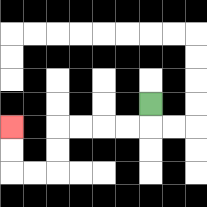{'start': '[6, 4]', 'end': '[0, 5]', 'path_directions': 'D,L,L,L,L,D,D,L,L,U,U', 'path_coordinates': '[[6, 4], [6, 5], [5, 5], [4, 5], [3, 5], [2, 5], [2, 6], [2, 7], [1, 7], [0, 7], [0, 6], [0, 5]]'}